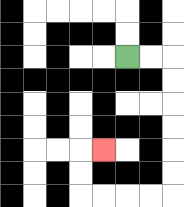{'start': '[5, 2]', 'end': '[4, 6]', 'path_directions': 'R,R,D,D,D,D,D,D,L,L,L,L,U,U,R', 'path_coordinates': '[[5, 2], [6, 2], [7, 2], [7, 3], [7, 4], [7, 5], [7, 6], [7, 7], [7, 8], [6, 8], [5, 8], [4, 8], [3, 8], [3, 7], [3, 6], [4, 6]]'}